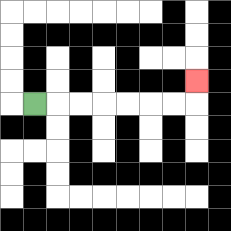{'start': '[1, 4]', 'end': '[8, 3]', 'path_directions': 'R,R,R,R,R,R,R,U', 'path_coordinates': '[[1, 4], [2, 4], [3, 4], [4, 4], [5, 4], [6, 4], [7, 4], [8, 4], [8, 3]]'}